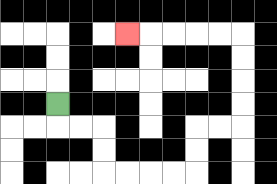{'start': '[2, 4]', 'end': '[5, 1]', 'path_directions': 'D,R,R,D,D,R,R,R,R,U,U,R,R,U,U,U,U,L,L,L,L,L', 'path_coordinates': '[[2, 4], [2, 5], [3, 5], [4, 5], [4, 6], [4, 7], [5, 7], [6, 7], [7, 7], [8, 7], [8, 6], [8, 5], [9, 5], [10, 5], [10, 4], [10, 3], [10, 2], [10, 1], [9, 1], [8, 1], [7, 1], [6, 1], [5, 1]]'}